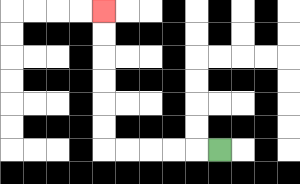{'start': '[9, 6]', 'end': '[4, 0]', 'path_directions': 'L,L,L,L,L,U,U,U,U,U,U', 'path_coordinates': '[[9, 6], [8, 6], [7, 6], [6, 6], [5, 6], [4, 6], [4, 5], [4, 4], [4, 3], [4, 2], [4, 1], [4, 0]]'}